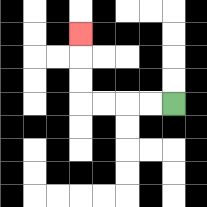{'start': '[7, 4]', 'end': '[3, 1]', 'path_directions': 'L,L,L,L,U,U,U', 'path_coordinates': '[[7, 4], [6, 4], [5, 4], [4, 4], [3, 4], [3, 3], [3, 2], [3, 1]]'}